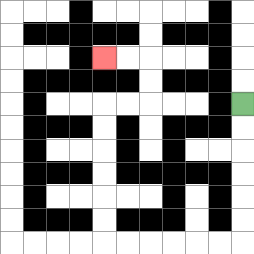{'start': '[10, 4]', 'end': '[4, 2]', 'path_directions': 'D,D,D,D,D,D,L,L,L,L,L,L,U,U,U,U,U,U,R,R,U,U,L,L', 'path_coordinates': '[[10, 4], [10, 5], [10, 6], [10, 7], [10, 8], [10, 9], [10, 10], [9, 10], [8, 10], [7, 10], [6, 10], [5, 10], [4, 10], [4, 9], [4, 8], [4, 7], [4, 6], [4, 5], [4, 4], [5, 4], [6, 4], [6, 3], [6, 2], [5, 2], [4, 2]]'}